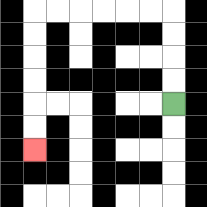{'start': '[7, 4]', 'end': '[1, 6]', 'path_directions': 'U,U,U,U,L,L,L,L,L,L,D,D,D,D,D,D', 'path_coordinates': '[[7, 4], [7, 3], [7, 2], [7, 1], [7, 0], [6, 0], [5, 0], [4, 0], [3, 0], [2, 0], [1, 0], [1, 1], [1, 2], [1, 3], [1, 4], [1, 5], [1, 6]]'}